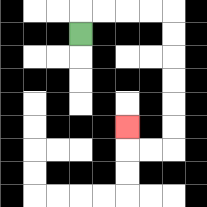{'start': '[3, 1]', 'end': '[5, 5]', 'path_directions': 'U,R,R,R,R,D,D,D,D,D,D,L,L,U', 'path_coordinates': '[[3, 1], [3, 0], [4, 0], [5, 0], [6, 0], [7, 0], [7, 1], [7, 2], [7, 3], [7, 4], [7, 5], [7, 6], [6, 6], [5, 6], [5, 5]]'}